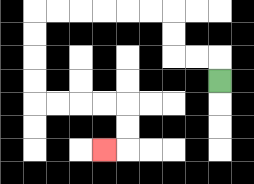{'start': '[9, 3]', 'end': '[4, 6]', 'path_directions': 'U,L,L,U,U,L,L,L,L,L,L,D,D,D,D,R,R,R,R,D,D,L', 'path_coordinates': '[[9, 3], [9, 2], [8, 2], [7, 2], [7, 1], [7, 0], [6, 0], [5, 0], [4, 0], [3, 0], [2, 0], [1, 0], [1, 1], [1, 2], [1, 3], [1, 4], [2, 4], [3, 4], [4, 4], [5, 4], [5, 5], [5, 6], [4, 6]]'}